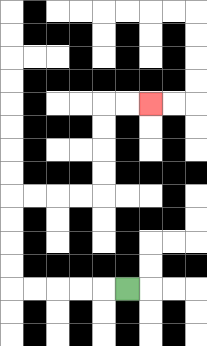{'start': '[5, 12]', 'end': '[6, 4]', 'path_directions': 'L,L,L,L,L,U,U,U,U,R,R,R,R,U,U,U,U,R,R', 'path_coordinates': '[[5, 12], [4, 12], [3, 12], [2, 12], [1, 12], [0, 12], [0, 11], [0, 10], [0, 9], [0, 8], [1, 8], [2, 8], [3, 8], [4, 8], [4, 7], [4, 6], [4, 5], [4, 4], [5, 4], [6, 4]]'}